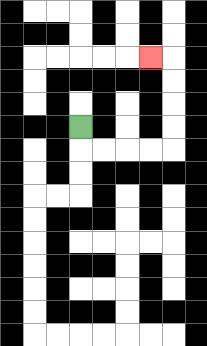{'start': '[3, 5]', 'end': '[6, 2]', 'path_directions': 'D,R,R,R,R,U,U,U,U,L', 'path_coordinates': '[[3, 5], [3, 6], [4, 6], [5, 6], [6, 6], [7, 6], [7, 5], [7, 4], [7, 3], [7, 2], [6, 2]]'}